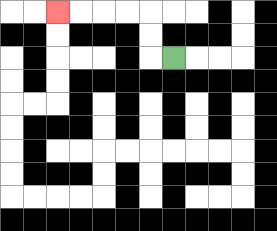{'start': '[7, 2]', 'end': '[2, 0]', 'path_directions': 'L,U,U,L,L,L,L', 'path_coordinates': '[[7, 2], [6, 2], [6, 1], [6, 0], [5, 0], [4, 0], [3, 0], [2, 0]]'}